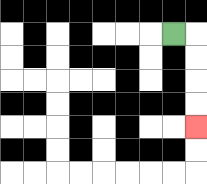{'start': '[7, 1]', 'end': '[8, 5]', 'path_directions': 'R,D,D,D,D', 'path_coordinates': '[[7, 1], [8, 1], [8, 2], [8, 3], [8, 4], [8, 5]]'}